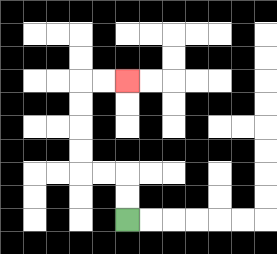{'start': '[5, 9]', 'end': '[5, 3]', 'path_directions': 'U,U,L,L,U,U,U,U,R,R', 'path_coordinates': '[[5, 9], [5, 8], [5, 7], [4, 7], [3, 7], [3, 6], [3, 5], [3, 4], [3, 3], [4, 3], [5, 3]]'}